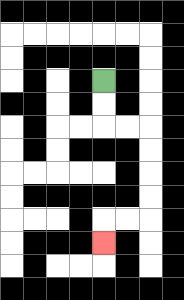{'start': '[4, 3]', 'end': '[4, 10]', 'path_directions': 'D,D,R,R,D,D,D,D,L,L,D', 'path_coordinates': '[[4, 3], [4, 4], [4, 5], [5, 5], [6, 5], [6, 6], [6, 7], [6, 8], [6, 9], [5, 9], [4, 9], [4, 10]]'}